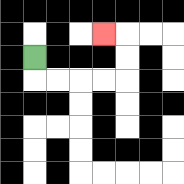{'start': '[1, 2]', 'end': '[4, 1]', 'path_directions': 'D,R,R,R,R,U,U,L', 'path_coordinates': '[[1, 2], [1, 3], [2, 3], [3, 3], [4, 3], [5, 3], [5, 2], [5, 1], [4, 1]]'}